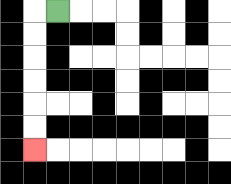{'start': '[2, 0]', 'end': '[1, 6]', 'path_directions': 'L,D,D,D,D,D,D', 'path_coordinates': '[[2, 0], [1, 0], [1, 1], [1, 2], [1, 3], [1, 4], [1, 5], [1, 6]]'}